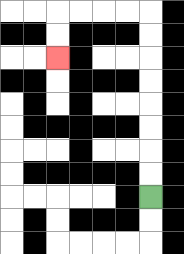{'start': '[6, 8]', 'end': '[2, 2]', 'path_directions': 'U,U,U,U,U,U,U,U,L,L,L,L,D,D', 'path_coordinates': '[[6, 8], [6, 7], [6, 6], [6, 5], [6, 4], [6, 3], [6, 2], [6, 1], [6, 0], [5, 0], [4, 0], [3, 0], [2, 0], [2, 1], [2, 2]]'}